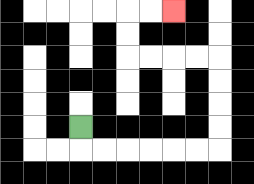{'start': '[3, 5]', 'end': '[7, 0]', 'path_directions': 'D,R,R,R,R,R,R,U,U,U,U,L,L,L,L,U,U,R,R', 'path_coordinates': '[[3, 5], [3, 6], [4, 6], [5, 6], [6, 6], [7, 6], [8, 6], [9, 6], [9, 5], [9, 4], [9, 3], [9, 2], [8, 2], [7, 2], [6, 2], [5, 2], [5, 1], [5, 0], [6, 0], [7, 0]]'}